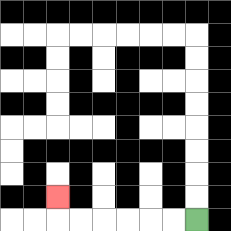{'start': '[8, 9]', 'end': '[2, 8]', 'path_directions': 'L,L,L,L,L,L,U', 'path_coordinates': '[[8, 9], [7, 9], [6, 9], [5, 9], [4, 9], [3, 9], [2, 9], [2, 8]]'}